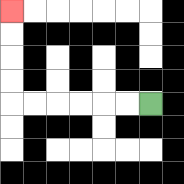{'start': '[6, 4]', 'end': '[0, 0]', 'path_directions': 'L,L,L,L,L,L,U,U,U,U', 'path_coordinates': '[[6, 4], [5, 4], [4, 4], [3, 4], [2, 4], [1, 4], [0, 4], [0, 3], [0, 2], [0, 1], [0, 0]]'}